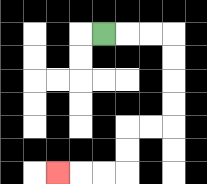{'start': '[4, 1]', 'end': '[2, 7]', 'path_directions': 'R,R,R,D,D,D,D,L,L,D,D,L,L,L', 'path_coordinates': '[[4, 1], [5, 1], [6, 1], [7, 1], [7, 2], [7, 3], [7, 4], [7, 5], [6, 5], [5, 5], [5, 6], [5, 7], [4, 7], [3, 7], [2, 7]]'}